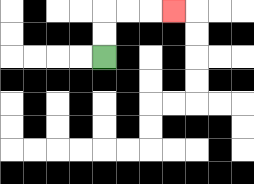{'start': '[4, 2]', 'end': '[7, 0]', 'path_directions': 'U,U,R,R,R', 'path_coordinates': '[[4, 2], [4, 1], [4, 0], [5, 0], [6, 0], [7, 0]]'}